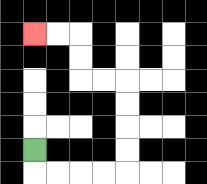{'start': '[1, 6]', 'end': '[1, 1]', 'path_directions': 'D,R,R,R,R,U,U,U,U,L,L,U,U,L,L', 'path_coordinates': '[[1, 6], [1, 7], [2, 7], [3, 7], [4, 7], [5, 7], [5, 6], [5, 5], [5, 4], [5, 3], [4, 3], [3, 3], [3, 2], [3, 1], [2, 1], [1, 1]]'}